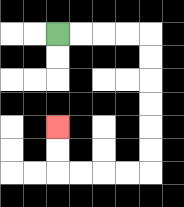{'start': '[2, 1]', 'end': '[2, 5]', 'path_directions': 'R,R,R,R,D,D,D,D,D,D,L,L,L,L,U,U', 'path_coordinates': '[[2, 1], [3, 1], [4, 1], [5, 1], [6, 1], [6, 2], [6, 3], [6, 4], [6, 5], [6, 6], [6, 7], [5, 7], [4, 7], [3, 7], [2, 7], [2, 6], [2, 5]]'}